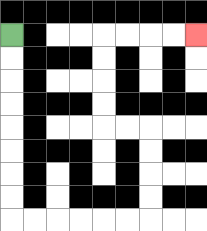{'start': '[0, 1]', 'end': '[8, 1]', 'path_directions': 'D,D,D,D,D,D,D,D,R,R,R,R,R,R,U,U,U,U,L,L,U,U,U,U,R,R,R,R', 'path_coordinates': '[[0, 1], [0, 2], [0, 3], [0, 4], [0, 5], [0, 6], [0, 7], [0, 8], [0, 9], [1, 9], [2, 9], [3, 9], [4, 9], [5, 9], [6, 9], [6, 8], [6, 7], [6, 6], [6, 5], [5, 5], [4, 5], [4, 4], [4, 3], [4, 2], [4, 1], [5, 1], [6, 1], [7, 1], [8, 1]]'}